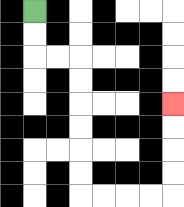{'start': '[1, 0]', 'end': '[7, 4]', 'path_directions': 'D,D,R,R,D,D,D,D,D,D,R,R,R,R,U,U,U,U', 'path_coordinates': '[[1, 0], [1, 1], [1, 2], [2, 2], [3, 2], [3, 3], [3, 4], [3, 5], [3, 6], [3, 7], [3, 8], [4, 8], [5, 8], [6, 8], [7, 8], [7, 7], [7, 6], [7, 5], [7, 4]]'}